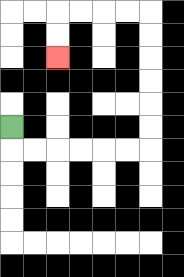{'start': '[0, 5]', 'end': '[2, 2]', 'path_directions': 'D,R,R,R,R,R,R,U,U,U,U,U,U,L,L,L,L,D,D', 'path_coordinates': '[[0, 5], [0, 6], [1, 6], [2, 6], [3, 6], [4, 6], [5, 6], [6, 6], [6, 5], [6, 4], [6, 3], [6, 2], [6, 1], [6, 0], [5, 0], [4, 0], [3, 0], [2, 0], [2, 1], [2, 2]]'}